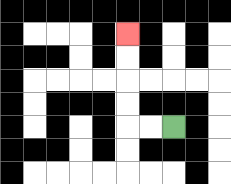{'start': '[7, 5]', 'end': '[5, 1]', 'path_directions': 'L,L,U,U,U,U', 'path_coordinates': '[[7, 5], [6, 5], [5, 5], [5, 4], [5, 3], [5, 2], [5, 1]]'}